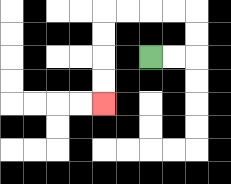{'start': '[6, 2]', 'end': '[4, 4]', 'path_directions': 'R,R,U,U,L,L,L,L,D,D,D,D', 'path_coordinates': '[[6, 2], [7, 2], [8, 2], [8, 1], [8, 0], [7, 0], [6, 0], [5, 0], [4, 0], [4, 1], [4, 2], [4, 3], [4, 4]]'}